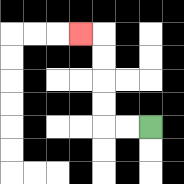{'start': '[6, 5]', 'end': '[3, 1]', 'path_directions': 'L,L,U,U,U,U,L', 'path_coordinates': '[[6, 5], [5, 5], [4, 5], [4, 4], [4, 3], [4, 2], [4, 1], [3, 1]]'}